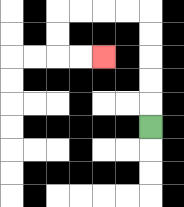{'start': '[6, 5]', 'end': '[4, 2]', 'path_directions': 'U,U,U,U,U,L,L,L,L,D,D,R,R', 'path_coordinates': '[[6, 5], [6, 4], [6, 3], [6, 2], [6, 1], [6, 0], [5, 0], [4, 0], [3, 0], [2, 0], [2, 1], [2, 2], [3, 2], [4, 2]]'}